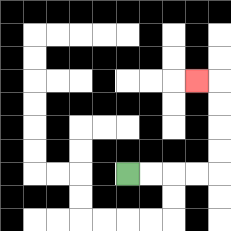{'start': '[5, 7]', 'end': '[8, 3]', 'path_directions': 'R,R,R,R,U,U,U,U,L', 'path_coordinates': '[[5, 7], [6, 7], [7, 7], [8, 7], [9, 7], [9, 6], [9, 5], [9, 4], [9, 3], [8, 3]]'}